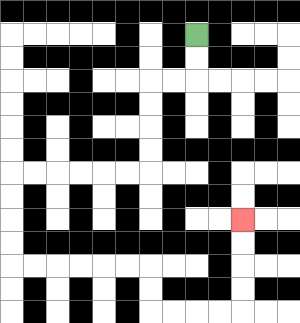{'start': '[8, 1]', 'end': '[10, 9]', 'path_directions': 'D,D,L,L,D,D,D,D,L,L,L,L,L,L,D,D,D,D,R,R,R,R,R,R,D,D,R,R,R,R,U,U,U,U', 'path_coordinates': '[[8, 1], [8, 2], [8, 3], [7, 3], [6, 3], [6, 4], [6, 5], [6, 6], [6, 7], [5, 7], [4, 7], [3, 7], [2, 7], [1, 7], [0, 7], [0, 8], [0, 9], [0, 10], [0, 11], [1, 11], [2, 11], [3, 11], [4, 11], [5, 11], [6, 11], [6, 12], [6, 13], [7, 13], [8, 13], [9, 13], [10, 13], [10, 12], [10, 11], [10, 10], [10, 9]]'}